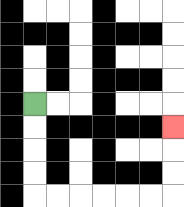{'start': '[1, 4]', 'end': '[7, 5]', 'path_directions': 'D,D,D,D,R,R,R,R,R,R,U,U,U', 'path_coordinates': '[[1, 4], [1, 5], [1, 6], [1, 7], [1, 8], [2, 8], [3, 8], [4, 8], [5, 8], [6, 8], [7, 8], [7, 7], [7, 6], [7, 5]]'}